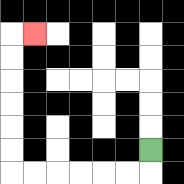{'start': '[6, 6]', 'end': '[1, 1]', 'path_directions': 'D,L,L,L,L,L,L,U,U,U,U,U,U,R', 'path_coordinates': '[[6, 6], [6, 7], [5, 7], [4, 7], [3, 7], [2, 7], [1, 7], [0, 7], [0, 6], [0, 5], [0, 4], [0, 3], [0, 2], [0, 1], [1, 1]]'}